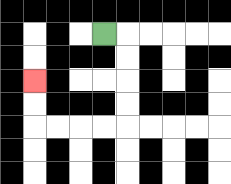{'start': '[4, 1]', 'end': '[1, 3]', 'path_directions': 'R,D,D,D,D,L,L,L,L,U,U', 'path_coordinates': '[[4, 1], [5, 1], [5, 2], [5, 3], [5, 4], [5, 5], [4, 5], [3, 5], [2, 5], [1, 5], [1, 4], [1, 3]]'}